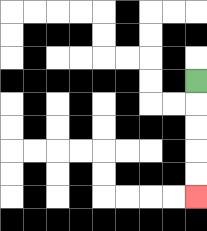{'start': '[8, 3]', 'end': '[8, 8]', 'path_directions': 'D,D,D,D,D', 'path_coordinates': '[[8, 3], [8, 4], [8, 5], [8, 6], [8, 7], [8, 8]]'}